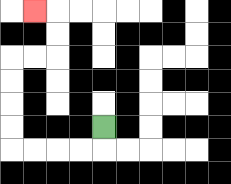{'start': '[4, 5]', 'end': '[1, 0]', 'path_directions': 'D,L,L,L,L,U,U,U,U,R,R,U,U,L', 'path_coordinates': '[[4, 5], [4, 6], [3, 6], [2, 6], [1, 6], [0, 6], [0, 5], [0, 4], [0, 3], [0, 2], [1, 2], [2, 2], [2, 1], [2, 0], [1, 0]]'}